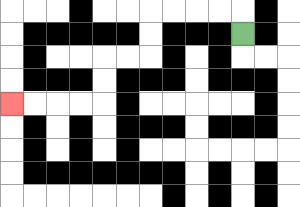{'start': '[10, 1]', 'end': '[0, 4]', 'path_directions': 'U,L,L,L,L,D,D,L,L,D,D,L,L,L,L', 'path_coordinates': '[[10, 1], [10, 0], [9, 0], [8, 0], [7, 0], [6, 0], [6, 1], [6, 2], [5, 2], [4, 2], [4, 3], [4, 4], [3, 4], [2, 4], [1, 4], [0, 4]]'}